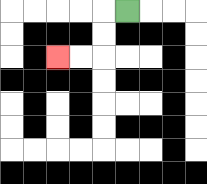{'start': '[5, 0]', 'end': '[2, 2]', 'path_directions': 'L,D,D,L,L', 'path_coordinates': '[[5, 0], [4, 0], [4, 1], [4, 2], [3, 2], [2, 2]]'}